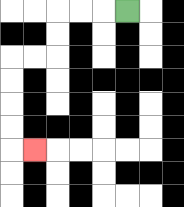{'start': '[5, 0]', 'end': '[1, 6]', 'path_directions': 'L,L,L,D,D,L,L,D,D,D,D,R', 'path_coordinates': '[[5, 0], [4, 0], [3, 0], [2, 0], [2, 1], [2, 2], [1, 2], [0, 2], [0, 3], [0, 4], [0, 5], [0, 6], [1, 6]]'}